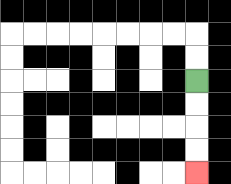{'start': '[8, 3]', 'end': '[8, 7]', 'path_directions': 'D,D,D,D', 'path_coordinates': '[[8, 3], [8, 4], [8, 5], [8, 6], [8, 7]]'}